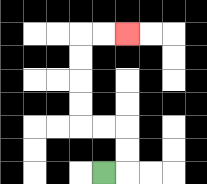{'start': '[4, 7]', 'end': '[5, 1]', 'path_directions': 'R,U,U,L,L,U,U,U,U,R,R', 'path_coordinates': '[[4, 7], [5, 7], [5, 6], [5, 5], [4, 5], [3, 5], [3, 4], [3, 3], [3, 2], [3, 1], [4, 1], [5, 1]]'}